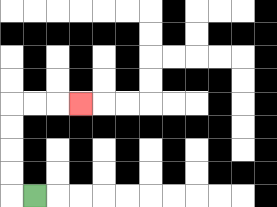{'start': '[1, 8]', 'end': '[3, 4]', 'path_directions': 'L,U,U,U,U,R,R,R', 'path_coordinates': '[[1, 8], [0, 8], [0, 7], [0, 6], [0, 5], [0, 4], [1, 4], [2, 4], [3, 4]]'}